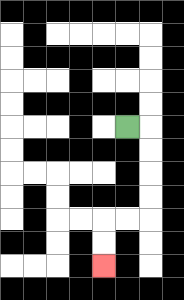{'start': '[5, 5]', 'end': '[4, 11]', 'path_directions': 'R,D,D,D,D,L,L,D,D', 'path_coordinates': '[[5, 5], [6, 5], [6, 6], [6, 7], [6, 8], [6, 9], [5, 9], [4, 9], [4, 10], [4, 11]]'}